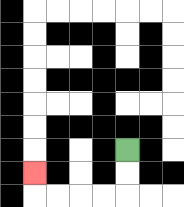{'start': '[5, 6]', 'end': '[1, 7]', 'path_directions': 'D,D,L,L,L,L,U', 'path_coordinates': '[[5, 6], [5, 7], [5, 8], [4, 8], [3, 8], [2, 8], [1, 8], [1, 7]]'}